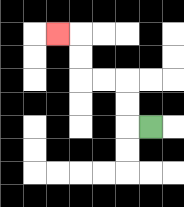{'start': '[6, 5]', 'end': '[2, 1]', 'path_directions': 'L,U,U,L,L,U,U,L', 'path_coordinates': '[[6, 5], [5, 5], [5, 4], [5, 3], [4, 3], [3, 3], [3, 2], [3, 1], [2, 1]]'}